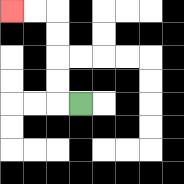{'start': '[3, 4]', 'end': '[0, 0]', 'path_directions': 'L,U,U,U,U,L,L', 'path_coordinates': '[[3, 4], [2, 4], [2, 3], [2, 2], [2, 1], [2, 0], [1, 0], [0, 0]]'}